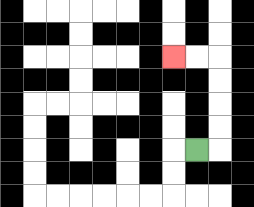{'start': '[8, 6]', 'end': '[7, 2]', 'path_directions': 'R,U,U,U,U,L,L', 'path_coordinates': '[[8, 6], [9, 6], [9, 5], [9, 4], [9, 3], [9, 2], [8, 2], [7, 2]]'}